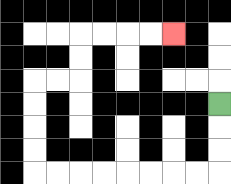{'start': '[9, 4]', 'end': '[7, 1]', 'path_directions': 'D,D,D,L,L,L,L,L,L,L,L,U,U,U,U,R,R,U,U,R,R,R,R', 'path_coordinates': '[[9, 4], [9, 5], [9, 6], [9, 7], [8, 7], [7, 7], [6, 7], [5, 7], [4, 7], [3, 7], [2, 7], [1, 7], [1, 6], [1, 5], [1, 4], [1, 3], [2, 3], [3, 3], [3, 2], [3, 1], [4, 1], [5, 1], [6, 1], [7, 1]]'}